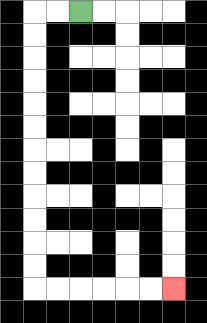{'start': '[3, 0]', 'end': '[7, 12]', 'path_directions': 'L,L,D,D,D,D,D,D,D,D,D,D,D,D,R,R,R,R,R,R', 'path_coordinates': '[[3, 0], [2, 0], [1, 0], [1, 1], [1, 2], [1, 3], [1, 4], [1, 5], [1, 6], [1, 7], [1, 8], [1, 9], [1, 10], [1, 11], [1, 12], [2, 12], [3, 12], [4, 12], [5, 12], [6, 12], [7, 12]]'}